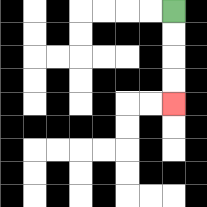{'start': '[7, 0]', 'end': '[7, 4]', 'path_directions': 'D,D,D,D', 'path_coordinates': '[[7, 0], [7, 1], [7, 2], [7, 3], [7, 4]]'}